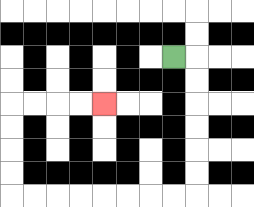{'start': '[7, 2]', 'end': '[4, 4]', 'path_directions': 'R,D,D,D,D,D,D,L,L,L,L,L,L,L,L,U,U,U,U,R,R,R,R', 'path_coordinates': '[[7, 2], [8, 2], [8, 3], [8, 4], [8, 5], [8, 6], [8, 7], [8, 8], [7, 8], [6, 8], [5, 8], [4, 8], [3, 8], [2, 8], [1, 8], [0, 8], [0, 7], [0, 6], [0, 5], [0, 4], [1, 4], [2, 4], [3, 4], [4, 4]]'}